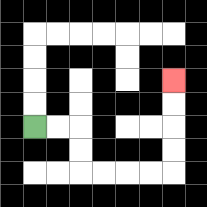{'start': '[1, 5]', 'end': '[7, 3]', 'path_directions': 'R,R,D,D,R,R,R,R,U,U,U,U', 'path_coordinates': '[[1, 5], [2, 5], [3, 5], [3, 6], [3, 7], [4, 7], [5, 7], [6, 7], [7, 7], [7, 6], [7, 5], [7, 4], [7, 3]]'}